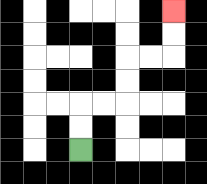{'start': '[3, 6]', 'end': '[7, 0]', 'path_directions': 'U,U,R,R,U,U,R,R,U,U', 'path_coordinates': '[[3, 6], [3, 5], [3, 4], [4, 4], [5, 4], [5, 3], [5, 2], [6, 2], [7, 2], [7, 1], [7, 0]]'}